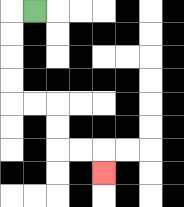{'start': '[1, 0]', 'end': '[4, 7]', 'path_directions': 'L,D,D,D,D,R,R,D,D,R,R,D', 'path_coordinates': '[[1, 0], [0, 0], [0, 1], [0, 2], [0, 3], [0, 4], [1, 4], [2, 4], [2, 5], [2, 6], [3, 6], [4, 6], [4, 7]]'}